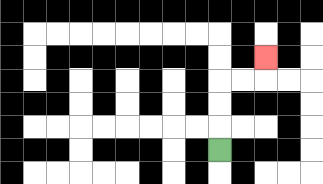{'start': '[9, 6]', 'end': '[11, 2]', 'path_directions': 'U,U,U,R,R,U', 'path_coordinates': '[[9, 6], [9, 5], [9, 4], [9, 3], [10, 3], [11, 3], [11, 2]]'}